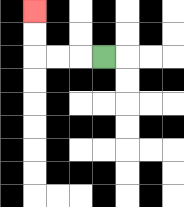{'start': '[4, 2]', 'end': '[1, 0]', 'path_directions': 'L,L,L,U,U', 'path_coordinates': '[[4, 2], [3, 2], [2, 2], [1, 2], [1, 1], [1, 0]]'}